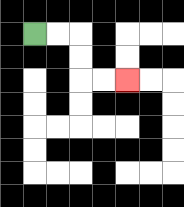{'start': '[1, 1]', 'end': '[5, 3]', 'path_directions': 'R,R,D,D,R,R', 'path_coordinates': '[[1, 1], [2, 1], [3, 1], [3, 2], [3, 3], [4, 3], [5, 3]]'}